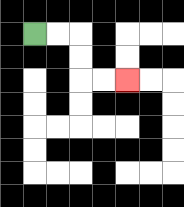{'start': '[1, 1]', 'end': '[5, 3]', 'path_directions': 'R,R,D,D,R,R', 'path_coordinates': '[[1, 1], [2, 1], [3, 1], [3, 2], [3, 3], [4, 3], [5, 3]]'}